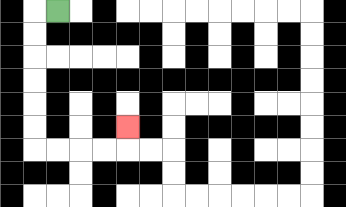{'start': '[2, 0]', 'end': '[5, 5]', 'path_directions': 'L,D,D,D,D,D,D,R,R,R,R,U', 'path_coordinates': '[[2, 0], [1, 0], [1, 1], [1, 2], [1, 3], [1, 4], [1, 5], [1, 6], [2, 6], [3, 6], [4, 6], [5, 6], [5, 5]]'}